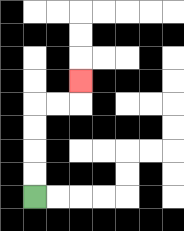{'start': '[1, 8]', 'end': '[3, 3]', 'path_directions': 'U,U,U,U,R,R,U', 'path_coordinates': '[[1, 8], [1, 7], [1, 6], [1, 5], [1, 4], [2, 4], [3, 4], [3, 3]]'}